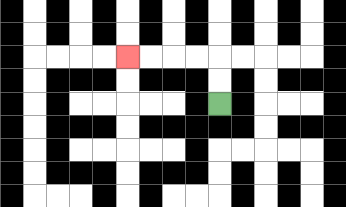{'start': '[9, 4]', 'end': '[5, 2]', 'path_directions': 'U,U,L,L,L,L', 'path_coordinates': '[[9, 4], [9, 3], [9, 2], [8, 2], [7, 2], [6, 2], [5, 2]]'}